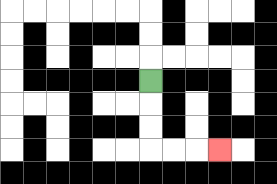{'start': '[6, 3]', 'end': '[9, 6]', 'path_directions': 'D,D,D,R,R,R', 'path_coordinates': '[[6, 3], [6, 4], [6, 5], [6, 6], [7, 6], [8, 6], [9, 6]]'}